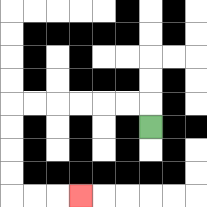{'start': '[6, 5]', 'end': '[3, 8]', 'path_directions': 'U,L,L,L,L,L,L,D,D,D,D,R,R,R', 'path_coordinates': '[[6, 5], [6, 4], [5, 4], [4, 4], [3, 4], [2, 4], [1, 4], [0, 4], [0, 5], [0, 6], [0, 7], [0, 8], [1, 8], [2, 8], [3, 8]]'}